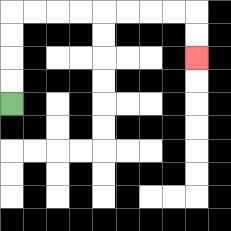{'start': '[0, 4]', 'end': '[8, 2]', 'path_directions': 'U,U,U,U,R,R,R,R,R,R,R,R,D,D', 'path_coordinates': '[[0, 4], [0, 3], [0, 2], [0, 1], [0, 0], [1, 0], [2, 0], [3, 0], [4, 0], [5, 0], [6, 0], [7, 0], [8, 0], [8, 1], [8, 2]]'}